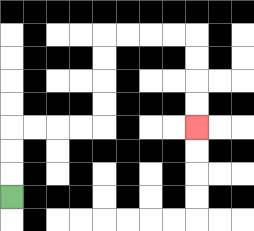{'start': '[0, 8]', 'end': '[8, 5]', 'path_directions': 'U,U,U,R,R,R,R,U,U,U,U,R,R,R,R,D,D,D,D', 'path_coordinates': '[[0, 8], [0, 7], [0, 6], [0, 5], [1, 5], [2, 5], [3, 5], [4, 5], [4, 4], [4, 3], [4, 2], [4, 1], [5, 1], [6, 1], [7, 1], [8, 1], [8, 2], [8, 3], [8, 4], [8, 5]]'}